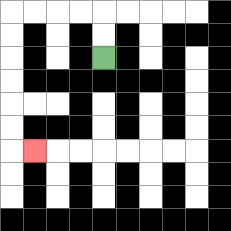{'start': '[4, 2]', 'end': '[1, 6]', 'path_directions': 'U,U,L,L,L,L,D,D,D,D,D,D,R', 'path_coordinates': '[[4, 2], [4, 1], [4, 0], [3, 0], [2, 0], [1, 0], [0, 0], [0, 1], [0, 2], [0, 3], [0, 4], [0, 5], [0, 6], [1, 6]]'}